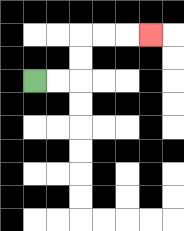{'start': '[1, 3]', 'end': '[6, 1]', 'path_directions': 'R,R,U,U,R,R,R', 'path_coordinates': '[[1, 3], [2, 3], [3, 3], [3, 2], [3, 1], [4, 1], [5, 1], [6, 1]]'}